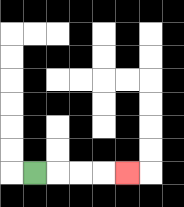{'start': '[1, 7]', 'end': '[5, 7]', 'path_directions': 'R,R,R,R', 'path_coordinates': '[[1, 7], [2, 7], [3, 7], [4, 7], [5, 7]]'}